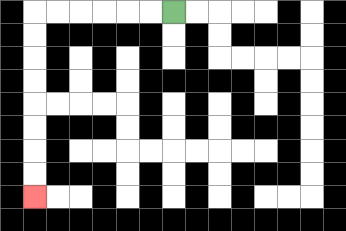{'start': '[7, 0]', 'end': '[1, 8]', 'path_directions': 'L,L,L,L,L,L,D,D,D,D,D,D,D,D', 'path_coordinates': '[[7, 0], [6, 0], [5, 0], [4, 0], [3, 0], [2, 0], [1, 0], [1, 1], [1, 2], [1, 3], [1, 4], [1, 5], [1, 6], [1, 7], [1, 8]]'}